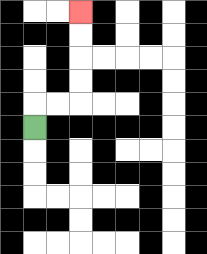{'start': '[1, 5]', 'end': '[3, 0]', 'path_directions': 'U,R,R,U,U,U,U', 'path_coordinates': '[[1, 5], [1, 4], [2, 4], [3, 4], [3, 3], [3, 2], [3, 1], [3, 0]]'}